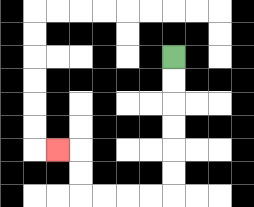{'start': '[7, 2]', 'end': '[2, 6]', 'path_directions': 'D,D,D,D,D,D,L,L,L,L,U,U,L', 'path_coordinates': '[[7, 2], [7, 3], [7, 4], [7, 5], [7, 6], [7, 7], [7, 8], [6, 8], [5, 8], [4, 8], [3, 8], [3, 7], [3, 6], [2, 6]]'}